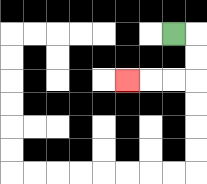{'start': '[7, 1]', 'end': '[5, 3]', 'path_directions': 'R,D,D,L,L,L', 'path_coordinates': '[[7, 1], [8, 1], [8, 2], [8, 3], [7, 3], [6, 3], [5, 3]]'}